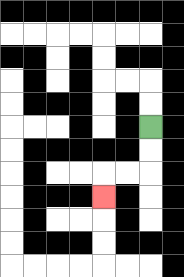{'start': '[6, 5]', 'end': '[4, 8]', 'path_directions': 'D,D,L,L,D', 'path_coordinates': '[[6, 5], [6, 6], [6, 7], [5, 7], [4, 7], [4, 8]]'}